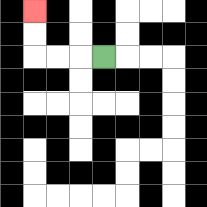{'start': '[4, 2]', 'end': '[1, 0]', 'path_directions': 'L,L,L,U,U', 'path_coordinates': '[[4, 2], [3, 2], [2, 2], [1, 2], [1, 1], [1, 0]]'}